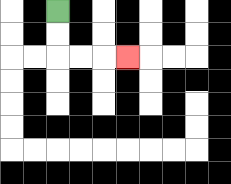{'start': '[2, 0]', 'end': '[5, 2]', 'path_directions': 'D,D,R,R,R', 'path_coordinates': '[[2, 0], [2, 1], [2, 2], [3, 2], [4, 2], [5, 2]]'}